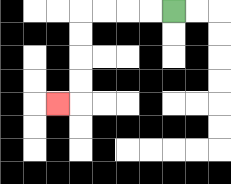{'start': '[7, 0]', 'end': '[2, 4]', 'path_directions': 'L,L,L,L,D,D,D,D,L', 'path_coordinates': '[[7, 0], [6, 0], [5, 0], [4, 0], [3, 0], [3, 1], [3, 2], [3, 3], [3, 4], [2, 4]]'}